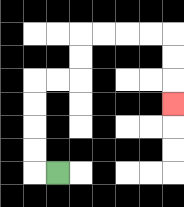{'start': '[2, 7]', 'end': '[7, 4]', 'path_directions': 'L,U,U,U,U,R,R,U,U,R,R,R,R,D,D,D', 'path_coordinates': '[[2, 7], [1, 7], [1, 6], [1, 5], [1, 4], [1, 3], [2, 3], [3, 3], [3, 2], [3, 1], [4, 1], [5, 1], [6, 1], [7, 1], [7, 2], [7, 3], [7, 4]]'}